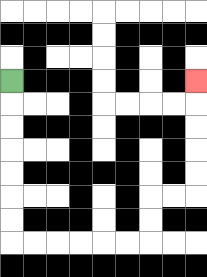{'start': '[0, 3]', 'end': '[8, 3]', 'path_directions': 'D,D,D,D,D,D,D,R,R,R,R,R,R,U,U,R,R,U,U,U,U,U', 'path_coordinates': '[[0, 3], [0, 4], [0, 5], [0, 6], [0, 7], [0, 8], [0, 9], [0, 10], [1, 10], [2, 10], [3, 10], [4, 10], [5, 10], [6, 10], [6, 9], [6, 8], [7, 8], [8, 8], [8, 7], [8, 6], [8, 5], [8, 4], [8, 3]]'}